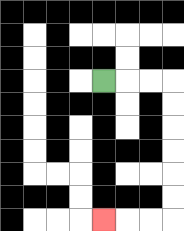{'start': '[4, 3]', 'end': '[4, 9]', 'path_directions': 'R,R,R,D,D,D,D,D,D,L,L,L', 'path_coordinates': '[[4, 3], [5, 3], [6, 3], [7, 3], [7, 4], [7, 5], [7, 6], [7, 7], [7, 8], [7, 9], [6, 9], [5, 9], [4, 9]]'}